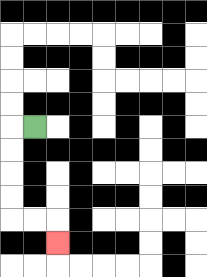{'start': '[1, 5]', 'end': '[2, 10]', 'path_directions': 'L,D,D,D,D,R,R,D', 'path_coordinates': '[[1, 5], [0, 5], [0, 6], [0, 7], [0, 8], [0, 9], [1, 9], [2, 9], [2, 10]]'}